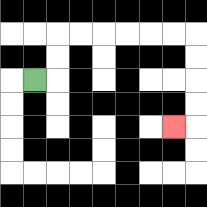{'start': '[1, 3]', 'end': '[7, 5]', 'path_directions': 'R,U,U,R,R,R,R,R,R,D,D,D,D,L', 'path_coordinates': '[[1, 3], [2, 3], [2, 2], [2, 1], [3, 1], [4, 1], [5, 1], [6, 1], [7, 1], [8, 1], [8, 2], [8, 3], [8, 4], [8, 5], [7, 5]]'}